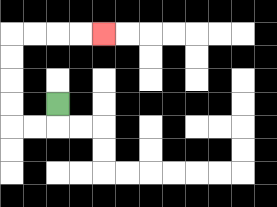{'start': '[2, 4]', 'end': '[4, 1]', 'path_directions': 'D,L,L,U,U,U,U,R,R,R,R', 'path_coordinates': '[[2, 4], [2, 5], [1, 5], [0, 5], [0, 4], [0, 3], [0, 2], [0, 1], [1, 1], [2, 1], [3, 1], [4, 1]]'}